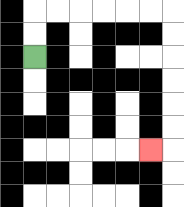{'start': '[1, 2]', 'end': '[6, 6]', 'path_directions': 'U,U,R,R,R,R,R,R,D,D,D,D,D,D,L', 'path_coordinates': '[[1, 2], [1, 1], [1, 0], [2, 0], [3, 0], [4, 0], [5, 0], [6, 0], [7, 0], [7, 1], [7, 2], [7, 3], [7, 4], [7, 5], [7, 6], [6, 6]]'}